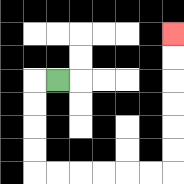{'start': '[2, 3]', 'end': '[7, 1]', 'path_directions': 'L,D,D,D,D,R,R,R,R,R,R,U,U,U,U,U,U', 'path_coordinates': '[[2, 3], [1, 3], [1, 4], [1, 5], [1, 6], [1, 7], [2, 7], [3, 7], [4, 7], [5, 7], [6, 7], [7, 7], [7, 6], [7, 5], [7, 4], [7, 3], [7, 2], [7, 1]]'}